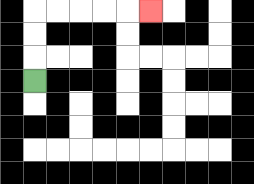{'start': '[1, 3]', 'end': '[6, 0]', 'path_directions': 'U,U,U,R,R,R,R,R', 'path_coordinates': '[[1, 3], [1, 2], [1, 1], [1, 0], [2, 0], [3, 0], [4, 0], [5, 0], [6, 0]]'}